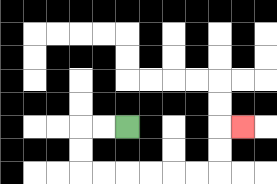{'start': '[5, 5]', 'end': '[10, 5]', 'path_directions': 'L,L,D,D,R,R,R,R,R,R,U,U,R', 'path_coordinates': '[[5, 5], [4, 5], [3, 5], [3, 6], [3, 7], [4, 7], [5, 7], [6, 7], [7, 7], [8, 7], [9, 7], [9, 6], [9, 5], [10, 5]]'}